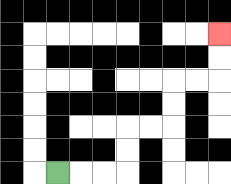{'start': '[2, 7]', 'end': '[9, 1]', 'path_directions': 'R,R,R,U,U,R,R,U,U,R,R,U,U', 'path_coordinates': '[[2, 7], [3, 7], [4, 7], [5, 7], [5, 6], [5, 5], [6, 5], [7, 5], [7, 4], [7, 3], [8, 3], [9, 3], [9, 2], [9, 1]]'}